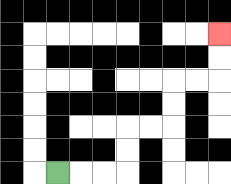{'start': '[2, 7]', 'end': '[9, 1]', 'path_directions': 'R,R,R,U,U,R,R,U,U,R,R,U,U', 'path_coordinates': '[[2, 7], [3, 7], [4, 7], [5, 7], [5, 6], [5, 5], [6, 5], [7, 5], [7, 4], [7, 3], [8, 3], [9, 3], [9, 2], [9, 1]]'}